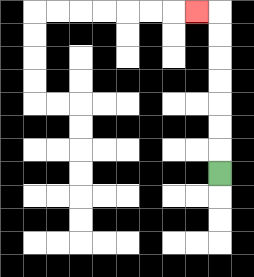{'start': '[9, 7]', 'end': '[8, 0]', 'path_directions': 'U,U,U,U,U,U,U,L', 'path_coordinates': '[[9, 7], [9, 6], [9, 5], [9, 4], [9, 3], [9, 2], [9, 1], [9, 0], [8, 0]]'}